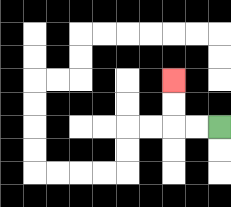{'start': '[9, 5]', 'end': '[7, 3]', 'path_directions': 'L,L,U,U', 'path_coordinates': '[[9, 5], [8, 5], [7, 5], [7, 4], [7, 3]]'}